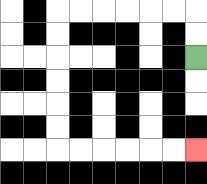{'start': '[8, 2]', 'end': '[8, 6]', 'path_directions': 'U,U,L,L,L,L,L,L,D,D,D,D,D,D,R,R,R,R,R,R', 'path_coordinates': '[[8, 2], [8, 1], [8, 0], [7, 0], [6, 0], [5, 0], [4, 0], [3, 0], [2, 0], [2, 1], [2, 2], [2, 3], [2, 4], [2, 5], [2, 6], [3, 6], [4, 6], [5, 6], [6, 6], [7, 6], [8, 6]]'}